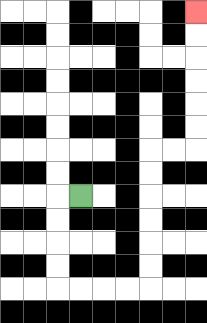{'start': '[3, 8]', 'end': '[8, 0]', 'path_directions': 'L,D,D,D,D,R,R,R,R,U,U,U,U,U,U,R,R,U,U,U,U,U,U', 'path_coordinates': '[[3, 8], [2, 8], [2, 9], [2, 10], [2, 11], [2, 12], [3, 12], [4, 12], [5, 12], [6, 12], [6, 11], [6, 10], [6, 9], [6, 8], [6, 7], [6, 6], [7, 6], [8, 6], [8, 5], [8, 4], [8, 3], [8, 2], [8, 1], [8, 0]]'}